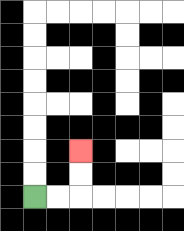{'start': '[1, 8]', 'end': '[3, 6]', 'path_directions': 'R,R,U,U', 'path_coordinates': '[[1, 8], [2, 8], [3, 8], [3, 7], [3, 6]]'}